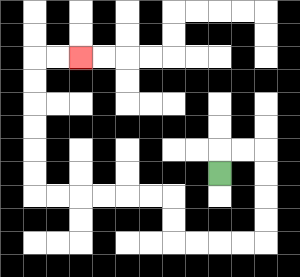{'start': '[9, 7]', 'end': '[3, 2]', 'path_directions': 'U,R,R,D,D,D,D,L,L,L,L,U,U,L,L,L,L,L,L,U,U,U,U,U,U,R,R', 'path_coordinates': '[[9, 7], [9, 6], [10, 6], [11, 6], [11, 7], [11, 8], [11, 9], [11, 10], [10, 10], [9, 10], [8, 10], [7, 10], [7, 9], [7, 8], [6, 8], [5, 8], [4, 8], [3, 8], [2, 8], [1, 8], [1, 7], [1, 6], [1, 5], [1, 4], [1, 3], [1, 2], [2, 2], [3, 2]]'}